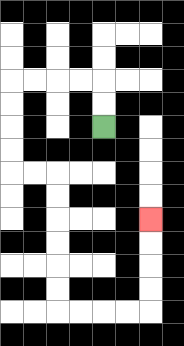{'start': '[4, 5]', 'end': '[6, 9]', 'path_directions': 'U,U,L,L,L,L,D,D,D,D,R,R,D,D,D,D,D,D,R,R,R,R,U,U,U,U', 'path_coordinates': '[[4, 5], [4, 4], [4, 3], [3, 3], [2, 3], [1, 3], [0, 3], [0, 4], [0, 5], [0, 6], [0, 7], [1, 7], [2, 7], [2, 8], [2, 9], [2, 10], [2, 11], [2, 12], [2, 13], [3, 13], [4, 13], [5, 13], [6, 13], [6, 12], [6, 11], [6, 10], [6, 9]]'}